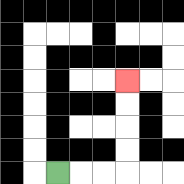{'start': '[2, 7]', 'end': '[5, 3]', 'path_directions': 'R,R,R,U,U,U,U', 'path_coordinates': '[[2, 7], [3, 7], [4, 7], [5, 7], [5, 6], [5, 5], [5, 4], [5, 3]]'}